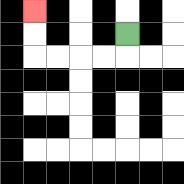{'start': '[5, 1]', 'end': '[1, 0]', 'path_directions': 'D,L,L,L,L,U,U', 'path_coordinates': '[[5, 1], [5, 2], [4, 2], [3, 2], [2, 2], [1, 2], [1, 1], [1, 0]]'}